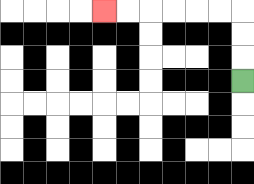{'start': '[10, 3]', 'end': '[4, 0]', 'path_directions': 'U,U,U,L,L,L,L,L,L', 'path_coordinates': '[[10, 3], [10, 2], [10, 1], [10, 0], [9, 0], [8, 0], [7, 0], [6, 0], [5, 0], [4, 0]]'}